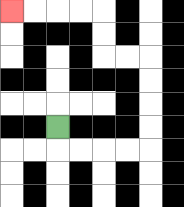{'start': '[2, 5]', 'end': '[0, 0]', 'path_directions': 'D,R,R,R,R,U,U,U,U,L,L,U,U,L,L,L,L', 'path_coordinates': '[[2, 5], [2, 6], [3, 6], [4, 6], [5, 6], [6, 6], [6, 5], [6, 4], [6, 3], [6, 2], [5, 2], [4, 2], [4, 1], [4, 0], [3, 0], [2, 0], [1, 0], [0, 0]]'}